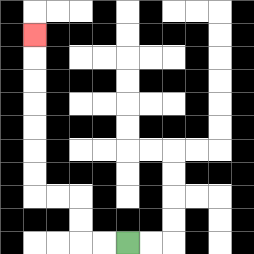{'start': '[5, 10]', 'end': '[1, 1]', 'path_directions': 'L,L,U,U,L,L,U,U,U,U,U,U,U', 'path_coordinates': '[[5, 10], [4, 10], [3, 10], [3, 9], [3, 8], [2, 8], [1, 8], [1, 7], [1, 6], [1, 5], [1, 4], [1, 3], [1, 2], [1, 1]]'}